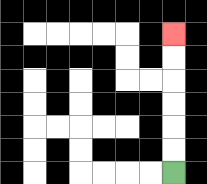{'start': '[7, 7]', 'end': '[7, 1]', 'path_directions': 'U,U,U,U,U,U', 'path_coordinates': '[[7, 7], [7, 6], [7, 5], [7, 4], [7, 3], [7, 2], [7, 1]]'}